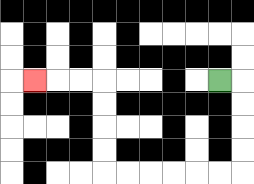{'start': '[9, 3]', 'end': '[1, 3]', 'path_directions': 'R,D,D,D,D,L,L,L,L,L,L,U,U,U,U,L,L,L', 'path_coordinates': '[[9, 3], [10, 3], [10, 4], [10, 5], [10, 6], [10, 7], [9, 7], [8, 7], [7, 7], [6, 7], [5, 7], [4, 7], [4, 6], [4, 5], [4, 4], [4, 3], [3, 3], [2, 3], [1, 3]]'}